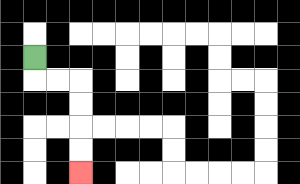{'start': '[1, 2]', 'end': '[3, 7]', 'path_directions': 'D,R,R,D,D,D,D', 'path_coordinates': '[[1, 2], [1, 3], [2, 3], [3, 3], [3, 4], [3, 5], [3, 6], [3, 7]]'}